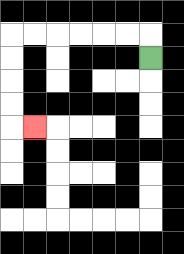{'start': '[6, 2]', 'end': '[1, 5]', 'path_directions': 'U,L,L,L,L,L,L,D,D,D,D,R', 'path_coordinates': '[[6, 2], [6, 1], [5, 1], [4, 1], [3, 1], [2, 1], [1, 1], [0, 1], [0, 2], [0, 3], [0, 4], [0, 5], [1, 5]]'}